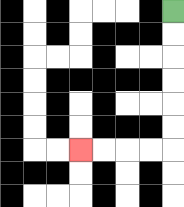{'start': '[7, 0]', 'end': '[3, 6]', 'path_directions': 'D,D,D,D,D,D,L,L,L,L', 'path_coordinates': '[[7, 0], [7, 1], [7, 2], [7, 3], [7, 4], [7, 5], [7, 6], [6, 6], [5, 6], [4, 6], [3, 6]]'}